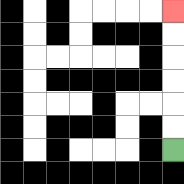{'start': '[7, 6]', 'end': '[7, 0]', 'path_directions': 'U,U,U,U,U,U', 'path_coordinates': '[[7, 6], [7, 5], [7, 4], [7, 3], [7, 2], [7, 1], [7, 0]]'}